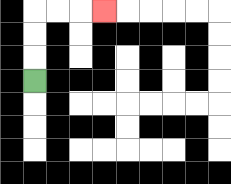{'start': '[1, 3]', 'end': '[4, 0]', 'path_directions': 'U,U,U,R,R,R', 'path_coordinates': '[[1, 3], [1, 2], [1, 1], [1, 0], [2, 0], [3, 0], [4, 0]]'}